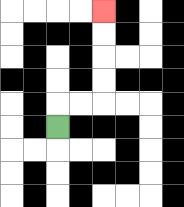{'start': '[2, 5]', 'end': '[4, 0]', 'path_directions': 'U,R,R,U,U,U,U', 'path_coordinates': '[[2, 5], [2, 4], [3, 4], [4, 4], [4, 3], [4, 2], [4, 1], [4, 0]]'}